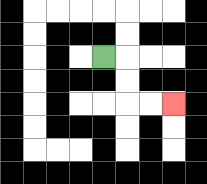{'start': '[4, 2]', 'end': '[7, 4]', 'path_directions': 'R,D,D,R,R', 'path_coordinates': '[[4, 2], [5, 2], [5, 3], [5, 4], [6, 4], [7, 4]]'}